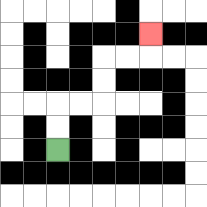{'start': '[2, 6]', 'end': '[6, 1]', 'path_directions': 'U,U,R,R,U,U,R,R,U', 'path_coordinates': '[[2, 6], [2, 5], [2, 4], [3, 4], [4, 4], [4, 3], [4, 2], [5, 2], [6, 2], [6, 1]]'}